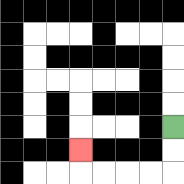{'start': '[7, 5]', 'end': '[3, 6]', 'path_directions': 'D,D,L,L,L,L,U', 'path_coordinates': '[[7, 5], [7, 6], [7, 7], [6, 7], [5, 7], [4, 7], [3, 7], [3, 6]]'}